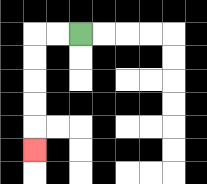{'start': '[3, 1]', 'end': '[1, 6]', 'path_directions': 'L,L,D,D,D,D,D', 'path_coordinates': '[[3, 1], [2, 1], [1, 1], [1, 2], [1, 3], [1, 4], [1, 5], [1, 6]]'}